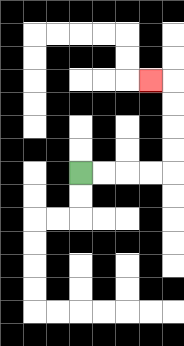{'start': '[3, 7]', 'end': '[6, 3]', 'path_directions': 'R,R,R,R,U,U,U,U,L', 'path_coordinates': '[[3, 7], [4, 7], [5, 7], [6, 7], [7, 7], [7, 6], [7, 5], [7, 4], [7, 3], [6, 3]]'}